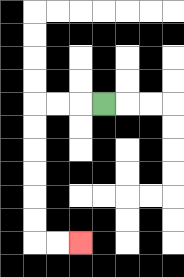{'start': '[4, 4]', 'end': '[3, 10]', 'path_directions': 'L,L,L,D,D,D,D,D,D,R,R', 'path_coordinates': '[[4, 4], [3, 4], [2, 4], [1, 4], [1, 5], [1, 6], [1, 7], [1, 8], [1, 9], [1, 10], [2, 10], [3, 10]]'}